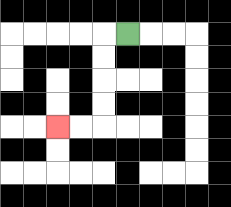{'start': '[5, 1]', 'end': '[2, 5]', 'path_directions': 'L,D,D,D,D,L,L', 'path_coordinates': '[[5, 1], [4, 1], [4, 2], [4, 3], [4, 4], [4, 5], [3, 5], [2, 5]]'}